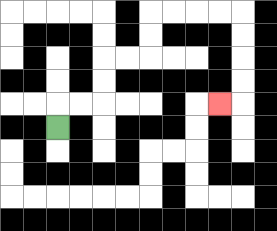{'start': '[2, 5]', 'end': '[9, 4]', 'path_directions': 'U,R,R,U,U,R,R,U,U,R,R,R,R,D,D,D,D,L', 'path_coordinates': '[[2, 5], [2, 4], [3, 4], [4, 4], [4, 3], [4, 2], [5, 2], [6, 2], [6, 1], [6, 0], [7, 0], [8, 0], [9, 0], [10, 0], [10, 1], [10, 2], [10, 3], [10, 4], [9, 4]]'}